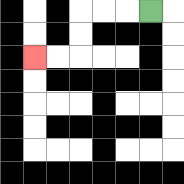{'start': '[6, 0]', 'end': '[1, 2]', 'path_directions': 'L,L,L,D,D,L,L', 'path_coordinates': '[[6, 0], [5, 0], [4, 0], [3, 0], [3, 1], [3, 2], [2, 2], [1, 2]]'}